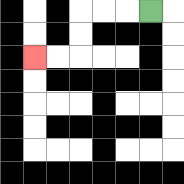{'start': '[6, 0]', 'end': '[1, 2]', 'path_directions': 'L,L,L,D,D,L,L', 'path_coordinates': '[[6, 0], [5, 0], [4, 0], [3, 0], [3, 1], [3, 2], [2, 2], [1, 2]]'}